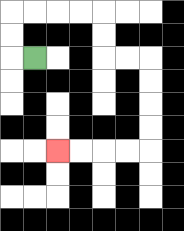{'start': '[1, 2]', 'end': '[2, 6]', 'path_directions': 'L,U,U,R,R,R,R,D,D,R,R,D,D,D,D,L,L,L,L', 'path_coordinates': '[[1, 2], [0, 2], [0, 1], [0, 0], [1, 0], [2, 0], [3, 0], [4, 0], [4, 1], [4, 2], [5, 2], [6, 2], [6, 3], [6, 4], [6, 5], [6, 6], [5, 6], [4, 6], [3, 6], [2, 6]]'}